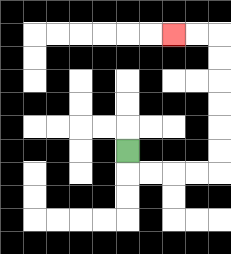{'start': '[5, 6]', 'end': '[7, 1]', 'path_directions': 'D,R,R,R,R,U,U,U,U,U,U,L,L', 'path_coordinates': '[[5, 6], [5, 7], [6, 7], [7, 7], [8, 7], [9, 7], [9, 6], [9, 5], [9, 4], [9, 3], [9, 2], [9, 1], [8, 1], [7, 1]]'}